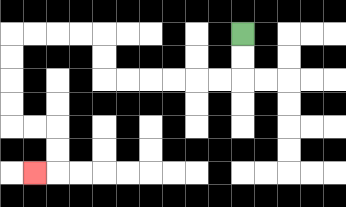{'start': '[10, 1]', 'end': '[1, 7]', 'path_directions': 'D,D,L,L,L,L,L,L,U,U,L,L,L,L,D,D,D,D,R,R,D,D,L', 'path_coordinates': '[[10, 1], [10, 2], [10, 3], [9, 3], [8, 3], [7, 3], [6, 3], [5, 3], [4, 3], [4, 2], [4, 1], [3, 1], [2, 1], [1, 1], [0, 1], [0, 2], [0, 3], [0, 4], [0, 5], [1, 5], [2, 5], [2, 6], [2, 7], [1, 7]]'}